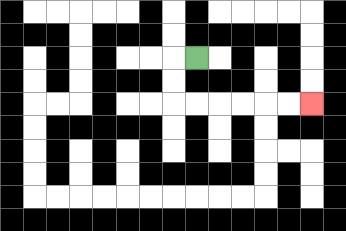{'start': '[8, 2]', 'end': '[13, 4]', 'path_directions': 'L,D,D,R,R,R,R,R,R', 'path_coordinates': '[[8, 2], [7, 2], [7, 3], [7, 4], [8, 4], [9, 4], [10, 4], [11, 4], [12, 4], [13, 4]]'}